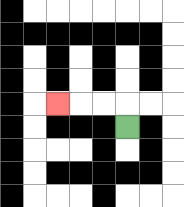{'start': '[5, 5]', 'end': '[2, 4]', 'path_directions': 'U,L,L,L', 'path_coordinates': '[[5, 5], [5, 4], [4, 4], [3, 4], [2, 4]]'}